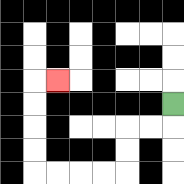{'start': '[7, 4]', 'end': '[2, 3]', 'path_directions': 'D,L,L,D,D,L,L,L,L,U,U,U,U,R', 'path_coordinates': '[[7, 4], [7, 5], [6, 5], [5, 5], [5, 6], [5, 7], [4, 7], [3, 7], [2, 7], [1, 7], [1, 6], [1, 5], [1, 4], [1, 3], [2, 3]]'}